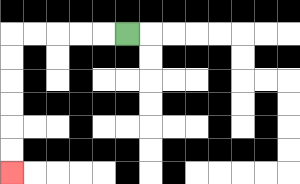{'start': '[5, 1]', 'end': '[0, 7]', 'path_directions': 'L,L,L,L,L,D,D,D,D,D,D', 'path_coordinates': '[[5, 1], [4, 1], [3, 1], [2, 1], [1, 1], [0, 1], [0, 2], [0, 3], [0, 4], [0, 5], [0, 6], [0, 7]]'}